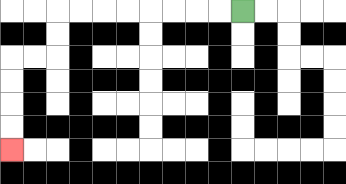{'start': '[10, 0]', 'end': '[0, 6]', 'path_directions': 'L,L,L,L,L,L,L,L,D,D,L,L,D,D,D,D', 'path_coordinates': '[[10, 0], [9, 0], [8, 0], [7, 0], [6, 0], [5, 0], [4, 0], [3, 0], [2, 0], [2, 1], [2, 2], [1, 2], [0, 2], [0, 3], [0, 4], [0, 5], [0, 6]]'}